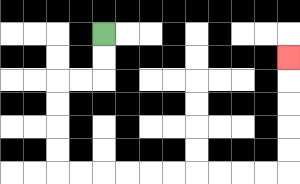{'start': '[4, 1]', 'end': '[12, 2]', 'path_directions': 'D,D,L,L,D,D,D,D,R,R,R,R,R,R,R,R,R,R,U,U,U,U,U', 'path_coordinates': '[[4, 1], [4, 2], [4, 3], [3, 3], [2, 3], [2, 4], [2, 5], [2, 6], [2, 7], [3, 7], [4, 7], [5, 7], [6, 7], [7, 7], [8, 7], [9, 7], [10, 7], [11, 7], [12, 7], [12, 6], [12, 5], [12, 4], [12, 3], [12, 2]]'}